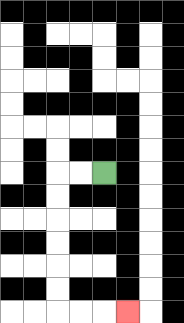{'start': '[4, 7]', 'end': '[5, 13]', 'path_directions': 'L,L,D,D,D,D,D,D,R,R,R', 'path_coordinates': '[[4, 7], [3, 7], [2, 7], [2, 8], [2, 9], [2, 10], [2, 11], [2, 12], [2, 13], [3, 13], [4, 13], [5, 13]]'}